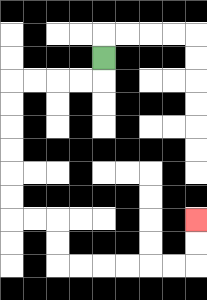{'start': '[4, 2]', 'end': '[8, 9]', 'path_directions': 'D,L,L,L,L,D,D,D,D,D,D,R,R,D,D,R,R,R,R,R,R,U,U', 'path_coordinates': '[[4, 2], [4, 3], [3, 3], [2, 3], [1, 3], [0, 3], [0, 4], [0, 5], [0, 6], [0, 7], [0, 8], [0, 9], [1, 9], [2, 9], [2, 10], [2, 11], [3, 11], [4, 11], [5, 11], [6, 11], [7, 11], [8, 11], [8, 10], [8, 9]]'}